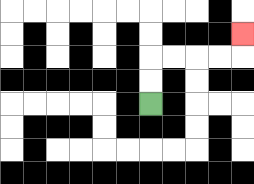{'start': '[6, 4]', 'end': '[10, 1]', 'path_directions': 'U,U,R,R,R,R,U', 'path_coordinates': '[[6, 4], [6, 3], [6, 2], [7, 2], [8, 2], [9, 2], [10, 2], [10, 1]]'}